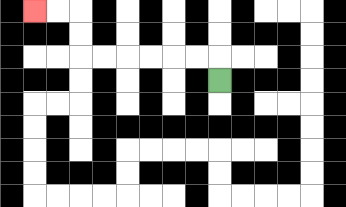{'start': '[9, 3]', 'end': '[1, 0]', 'path_directions': 'U,L,L,L,L,L,L,U,U,L,L', 'path_coordinates': '[[9, 3], [9, 2], [8, 2], [7, 2], [6, 2], [5, 2], [4, 2], [3, 2], [3, 1], [3, 0], [2, 0], [1, 0]]'}